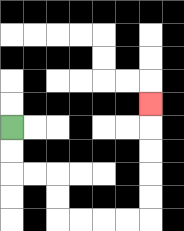{'start': '[0, 5]', 'end': '[6, 4]', 'path_directions': 'D,D,R,R,D,D,R,R,R,R,U,U,U,U,U', 'path_coordinates': '[[0, 5], [0, 6], [0, 7], [1, 7], [2, 7], [2, 8], [2, 9], [3, 9], [4, 9], [5, 9], [6, 9], [6, 8], [6, 7], [6, 6], [6, 5], [6, 4]]'}